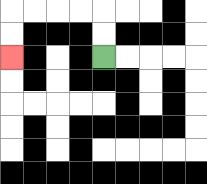{'start': '[4, 2]', 'end': '[0, 2]', 'path_directions': 'U,U,L,L,L,L,D,D', 'path_coordinates': '[[4, 2], [4, 1], [4, 0], [3, 0], [2, 0], [1, 0], [0, 0], [0, 1], [0, 2]]'}